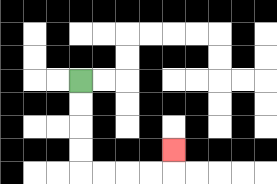{'start': '[3, 3]', 'end': '[7, 6]', 'path_directions': 'D,D,D,D,R,R,R,R,U', 'path_coordinates': '[[3, 3], [3, 4], [3, 5], [3, 6], [3, 7], [4, 7], [5, 7], [6, 7], [7, 7], [7, 6]]'}